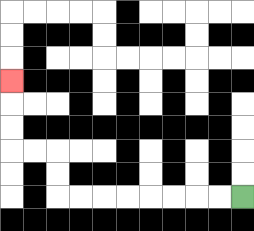{'start': '[10, 8]', 'end': '[0, 3]', 'path_directions': 'L,L,L,L,L,L,L,L,U,U,L,L,U,U,U', 'path_coordinates': '[[10, 8], [9, 8], [8, 8], [7, 8], [6, 8], [5, 8], [4, 8], [3, 8], [2, 8], [2, 7], [2, 6], [1, 6], [0, 6], [0, 5], [0, 4], [0, 3]]'}